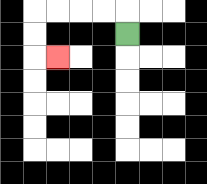{'start': '[5, 1]', 'end': '[2, 2]', 'path_directions': 'U,L,L,L,L,D,D,R', 'path_coordinates': '[[5, 1], [5, 0], [4, 0], [3, 0], [2, 0], [1, 0], [1, 1], [1, 2], [2, 2]]'}